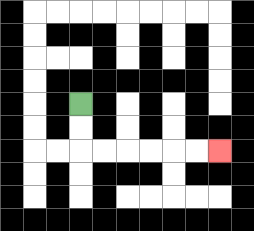{'start': '[3, 4]', 'end': '[9, 6]', 'path_directions': 'D,D,R,R,R,R,R,R', 'path_coordinates': '[[3, 4], [3, 5], [3, 6], [4, 6], [5, 6], [6, 6], [7, 6], [8, 6], [9, 6]]'}